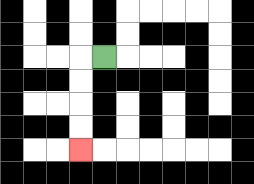{'start': '[4, 2]', 'end': '[3, 6]', 'path_directions': 'L,D,D,D,D', 'path_coordinates': '[[4, 2], [3, 2], [3, 3], [3, 4], [3, 5], [3, 6]]'}